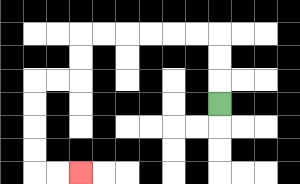{'start': '[9, 4]', 'end': '[3, 7]', 'path_directions': 'U,U,U,L,L,L,L,L,L,D,D,L,L,D,D,D,D,R,R', 'path_coordinates': '[[9, 4], [9, 3], [9, 2], [9, 1], [8, 1], [7, 1], [6, 1], [5, 1], [4, 1], [3, 1], [3, 2], [3, 3], [2, 3], [1, 3], [1, 4], [1, 5], [1, 6], [1, 7], [2, 7], [3, 7]]'}